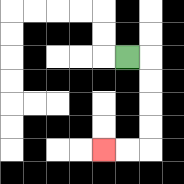{'start': '[5, 2]', 'end': '[4, 6]', 'path_directions': 'R,D,D,D,D,L,L', 'path_coordinates': '[[5, 2], [6, 2], [6, 3], [6, 4], [6, 5], [6, 6], [5, 6], [4, 6]]'}